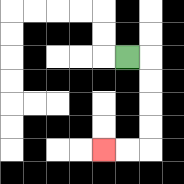{'start': '[5, 2]', 'end': '[4, 6]', 'path_directions': 'R,D,D,D,D,L,L', 'path_coordinates': '[[5, 2], [6, 2], [6, 3], [6, 4], [6, 5], [6, 6], [5, 6], [4, 6]]'}